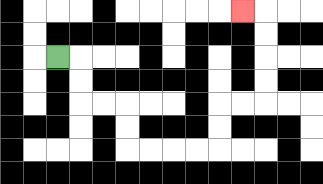{'start': '[2, 2]', 'end': '[10, 0]', 'path_directions': 'R,D,D,R,R,D,D,R,R,R,R,U,U,R,R,U,U,U,U,L', 'path_coordinates': '[[2, 2], [3, 2], [3, 3], [3, 4], [4, 4], [5, 4], [5, 5], [5, 6], [6, 6], [7, 6], [8, 6], [9, 6], [9, 5], [9, 4], [10, 4], [11, 4], [11, 3], [11, 2], [11, 1], [11, 0], [10, 0]]'}